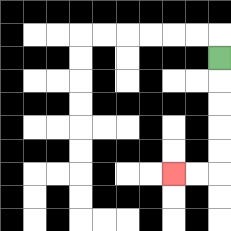{'start': '[9, 2]', 'end': '[7, 7]', 'path_directions': 'D,D,D,D,D,L,L', 'path_coordinates': '[[9, 2], [9, 3], [9, 4], [9, 5], [9, 6], [9, 7], [8, 7], [7, 7]]'}